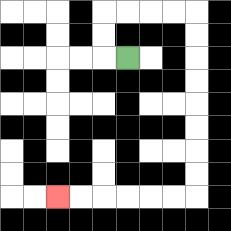{'start': '[5, 2]', 'end': '[2, 8]', 'path_directions': 'L,U,U,R,R,R,R,D,D,D,D,D,D,D,D,L,L,L,L,L,L', 'path_coordinates': '[[5, 2], [4, 2], [4, 1], [4, 0], [5, 0], [6, 0], [7, 0], [8, 0], [8, 1], [8, 2], [8, 3], [8, 4], [8, 5], [8, 6], [8, 7], [8, 8], [7, 8], [6, 8], [5, 8], [4, 8], [3, 8], [2, 8]]'}